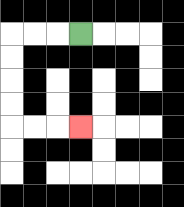{'start': '[3, 1]', 'end': '[3, 5]', 'path_directions': 'L,L,L,D,D,D,D,R,R,R', 'path_coordinates': '[[3, 1], [2, 1], [1, 1], [0, 1], [0, 2], [0, 3], [0, 4], [0, 5], [1, 5], [2, 5], [3, 5]]'}